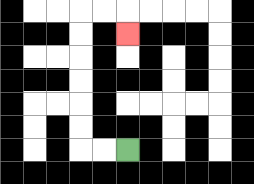{'start': '[5, 6]', 'end': '[5, 1]', 'path_directions': 'L,L,U,U,U,U,U,U,R,R,D', 'path_coordinates': '[[5, 6], [4, 6], [3, 6], [3, 5], [3, 4], [3, 3], [3, 2], [3, 1], [3, 0], [4, 0], [5, 0], [5, 1]]'}